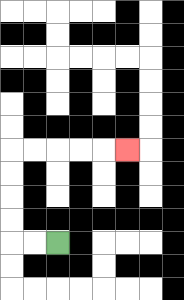{'start': '[2, 10]', 'end': '[5, 6]', 'path_directions': 'L,L,U,U,U,U,R,R,R,R,R', 'path_coordinates': '[[2, 10], [1, 10], [0, 10], [0, 9], [0, 8], [0, 7], [0, 6], [1, 6], [2, 6], [3, 6], [4, 6], [5, 6]]'}